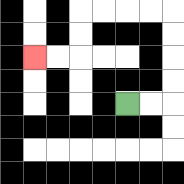{'start': '[5, 4]', 'end': '[1, 2]', 'path_directions': 'R,R,U,U,U,U,L,L,L,L,D,D,L,L', 'path_coordinates': '[[5, 4], [6, 4], [7, 4], [7, 3], [7, 2], [7, 1], [7, 0], [6, 0], [5, 0], [4, 0], [3, 0], [3, 1], [3, 2], [2, 2], [1, 2]]'}